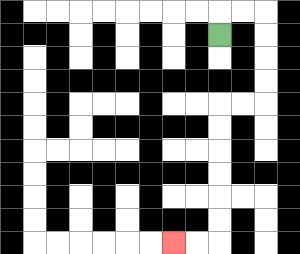{'start': '[9, 1]', 'end': '[7, 10]', 'path_directions': 'U,R,R,D,D,D,D,L,L,D,D,D,D,D,D,L,L', 'path_coordinates': '[[9, 1], [9, 0], [10, 0], [11, 0], [11, 1], [11, 2], [11, 3], [11, 4], [10, 4], [9, 4], [9, 5], [9, 6], [9, 7], [9, 8], [9, 9], [9, 10], [8, 10], [7, 10]]'}